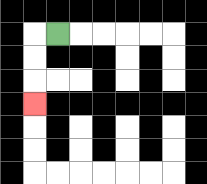{'start': '[2, 1]', 'end': '[1, 4]', 'path_directions': 'L,D,D,D', 'path_coordinates': '[[2, 1], [1, 1], [1, 2], [1, 3], [1, 4]]'}